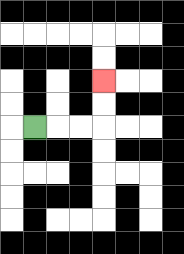{'start': '[1, 5]', 'end': '[4, 3]', 'path_directions': 'R,R,R,U,U', 'path_coordinates': '[[1, 5], [2, 5], [3, 5], [4, 5], [4, 4], [4, 3]]'}